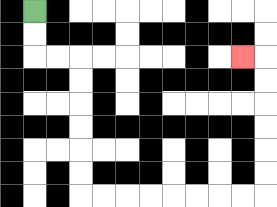{'start': '[1, 0]', 'end': '[10, 2]', 'path_directions': 'D,D,R,R,D,D,D,D,D,D,R,R,R,R,R,R,R,R,U,U,U,U,U,U,L', 'path_coordinates': '[[1, 0], [1, 1], [1, 2], [2, 2], [3, 2], [3, 3], [3, 4], [3, 5], [3, 6], [3, 7], [3, 8], [4, 8], [5, 8], [6, 8], [7, 8], [8, 8], [9, 8], [10, 8], [11, 8], [11, 7], [11, 6], [11, 5], [11, 4], [11, 3], [11, 2], [10, 2]]'}